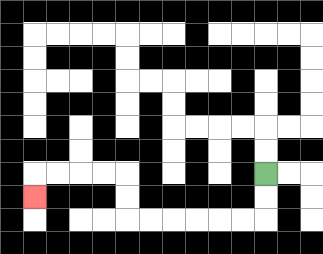{'start': '[11, 7]', 'end': '[1, 8]', 'path_directions': 'D,D,L,L,L,L,L,L,U,U,L,L,L,L,D', 'path_coordinates': '[[11, 7], [11, 8], [11, 9], [10, 9], [9, 9], [8, 9], [7, 9], [6, 9], [5, 9], [5, 8], [5, 7], [4, 7], [3, 7], [2, 7], [1, 7], [1, 8]]'}